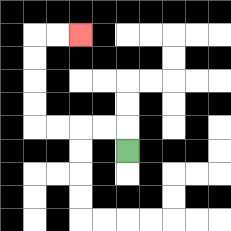{'start': '[5, 6]', 'end': '[3, 1]', 'path_directions': 'U,L,L,L,L,U,U,U,U,R,R', 'path_coordinates': '[[5, 6], [5, 5], [4, 5], [3, 5], [2, 5], [1, 5], [1, 4], [1, 3], [1, 2], [1, 1], [2, 1], [3, 1]]'}